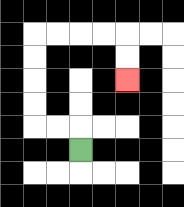{'start': '[3, 6]', 'end': '[5, 3]', 'path_directions': 'U,L,L,U,U,U,U,R,R,R,R,D,D', 'path_coordinates': '[[3, 6], [3, 5], [2, 5], [1, 5], [1, 4], [1, 3], [1, 2], [1, 1], [2, 1], [3, 1], [4, 1], [5, 1], [5, 2], [5, 3]]'}